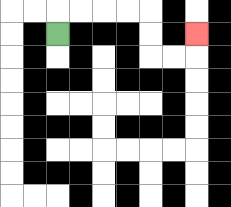{'start': '[2, 1]', 'end': '[8, 1]', 'path_directions': 'U,R,R,R,R,D,D,R,R,U', 'path_coordinates': '[[2, 1], [2, 0], [3, 0], [4, 0], [5, 0], [6, 0], [6, 1], [6, 2], [7, 2], [8, 2], [8, 1]]'}